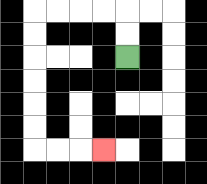{'start': '[5, 2]', 'end': '[4, 6]', 'path_directions': 'U,U,L,L,L,L,D,D,D,D,D,D,R,R,R', 'path_coordinates': '[[5, 2], [5, 1], [5, 0], [4, 0], [3, 0], [2, 0], [1, 0], [1, 1], [1, 2], [1, 3], [1, 4], [1, 5], [1, 6], [2, 6], [3, 6], [4, 6]]'}